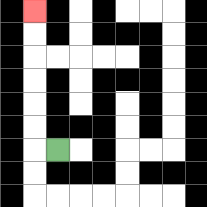{'start': '[2, 6]', 'end': '[1, 0]', 'path_directions': 'L,U,U,U,U,U,U', 'path_coordinates': '[[2, 6], [1, 6], [1, 5], [1, 4], [1, 3], [1, 2], [1, 1], [1, 0]]'}